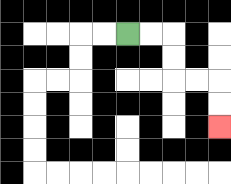{'start': '[5, 1]', 'end': '[9, 5]', 'path_directions': 'R,R,D,D,R,R,D,D', 'path_coordinates': '[[5, 1], [6, 1], [7, 1], [7, 2], [7, 3], [8, 3], [9, 3], [9, 4], [9, 5]]'}